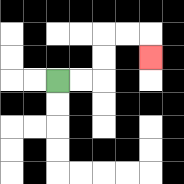{'start': '[2, 3]', 'end': '[6, 2]', 'path_directions': 'R,R,U,U,R,R,D', 'path_coordinates': '[[2, 3], [3, 3], [4, 3], [4, 2], [4, 1], [5, 1], [6, 1], [6, 2]]'}